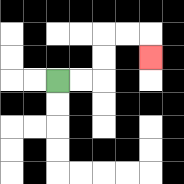{'start': '[2, 3]', 'end': '[6, 2]', 'path_directions': 'R,R,U,U,R,R,D', 'path_coordinates': '[[2, 3], [3, 3], [4, 3], [4, 2], [4, 1], [5, 1], [6, 1], [6, 2]]'}